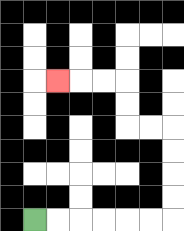{'start': '[1, 9]', 'end': '[2, 3]', 'path_directions': 'R,R,R,R,R,R,U,U,U,U,L,L,U,U,L,L,L', 'path_coordinates': '[[1, 9], [2, 9], [3, 9], [4, 9], [5, 9], [6, 9], [7, 9], [7, 8], [7, 7], [7, 6], [7, 5], [6, 5], [5, 5], [5, 4], [5, 3], [4, 3], [3, 3], [2, 3]]'}